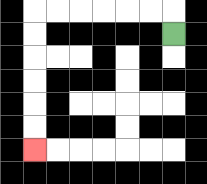{'start': '[7, 1]', 'end': '[1, 6]', 'path_directions': 'U,L,L,L,L,L,L,D,D,D,D,D,D', 'path_coordinates': '[[7, 1], [7, 0], [6, 0], [5, 0], [4, 0], [3, 0], [2, 0], [1, 0], [1, 1], [1, 2], [1, 3], [1, 4], [1, 5], [1, 6]]'}